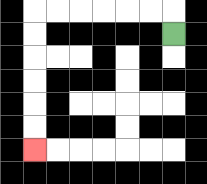{'start': '[7, 1]', 'end': '[1, 6]', 'path_directions': 'U,L,L,L,L,L,L,D,D,D,D,D,D', 'path_coordinates': '[[7, 1], [7, 0], [6, 0], [5, 0], [4, 0], [3, 0], [2, 0], [1, 0], [1, 1], [1, 2], [1, 3], [1, 4], [1, 5], [1, 6]]'}